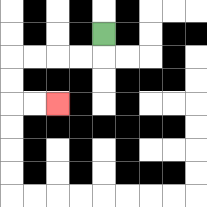{'start': '[4, 1]', 'end': '[2, 4]', 'path_directions': 'D,L,L,L,L,D,D,R,R', 'path_coordinates': '[[4, 1], [4, 2], [3, 2], [2, 2], [1, 2], [0, 2], [0, 3], [0, 4], [1, 4], [2, 4]]'}